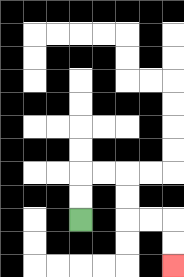{'start': '[3, 9]', 'end': '[7, 11]', 'path_directions': 'U,U,R,R,D,D,R,R,D,D', 'path_coordinates': '[[3, 9], [3, 8], [3, 7], [4, 7], [5, 7], [5, 8], [5, 9], [6, 9], [7, 9], [7, 10], [7, 11]]'}